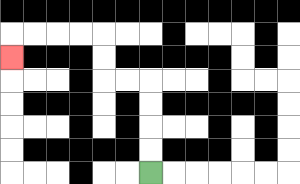{'start': '[6, 7]', 'end': '[0, 2]', 'path_directions': 'U,U,U,U,L,L,U,U,L,L,L,L,D', 'path_coordinates': '[[6, 7], [6, 6], [6, 5], [6, 4], [6, 3], [5, 3], [4, 3], [4, 2], [4, 1], [3, 1], [2, 1], [1, 1], [0, 1], [0, 2]]'}